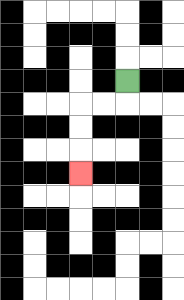{'start': '[5, 3]', 'end': '[3, 7]', 'path_directions': 'D,L,L,D,D,D', 'path_coordinates': '[[5, 3], [5, 4], [4, 4], [3, 4], [3, 5], [3, 6], [3, 7]]'}